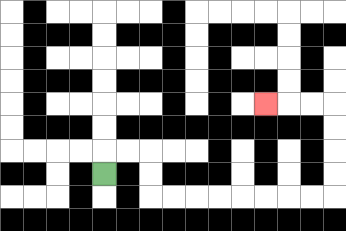{'start': '[4, 7]', 'end': '[11, 4]', 'path_directions': 'U,R,R,D,D,R,R,R,R,R,R,R,R,U,U,U,U,L,L,L', 'path_coordinates': '[[4, 7], [4, 6], [5, 6], [6, 6], [6, 7], [6, 8], [7, 8], [8, 8], [9, 8], [10, 8], [11, 8], [12, 8], [13, 8], [14, 8], [14, 7], [14, 6], [14, 5], [14, 4], [13, 4], [12, 4], [11, 4]]'}